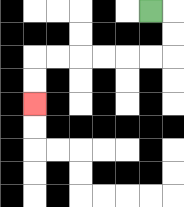{'start': '[6, 0]', 'end': '[1, 4]', 'path_directions': 'R,D,D,L,L,L,L,L,L,D,D', 'path_coordinates': '[[6, 0], [7, 0], [7, 1], [7, 2], [6, 2], [5, 2], [4, 2], [3, 2], [2, 2], [1, 2], [1, 3], [1, 4]]'}